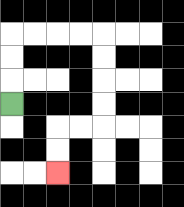{'start': '[0, 4]', 'end': '[2, 7]', 'path_directions': 'U,U,U,R,R,R,R,D,D,D,D,L,L,D,D', 'path_coordinates': '[[0, 4], [0, 3], [0, 2], [0, 1], [1, 1], [2, 1], [3, 1], [4, 1], [4, 2], [4, 3], [4, 4], [4, 5], [3, 5], [2, 5], [2, 6], [2, 7]]'}